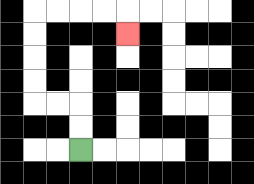{'start': '[3, 6]', 'end': '[5, 1]', 'path_directions': 'U,U,L,L,U,U,U,U,R,R,R,R,D', 'path_coordinates': '[[3, 6], [3, 5], [3, 4], [2, 4], [1, 4], [1, 3], [1, 2], [1, 1], [1, 0], [2, 0], [3, 0], [4, 0], [5, 0], [5, 1]]'}